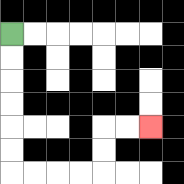{'start': '[0, 1]', 'end': '[6, 5]', 'path_directions': 'D,D,D,D,D,D,R,R,R,R,U,U,R,R', 'path_coordinates': '[[0, 1], [0, 2], [0, 3], [0, 4], [0, 5], [0, 6], [0, 7], [1, 7], [2, 7], [3, 7], [4, 7], [4, 6], [4, 5], [5, 5], [6, 5]]'}